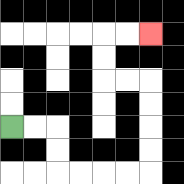{'start': '[0, 5]', 'end': '[6, 1]', 'path_directions': 'R,R,D,D,R,R,R,R,U,U,U,U,L,L,U,U,R,R', 'path_coordinates': '[[0, 5], [1, 5], [2, 5], [2, 6], [2, 7], [3, 7], [4, 7], [5, 7], [6, 7], [6, 6], [6, 5], [6, 4], [6, 3], [5, 3], [4, 3], [4, 2], [4, 1], [5, 1], [6, 1]]'}